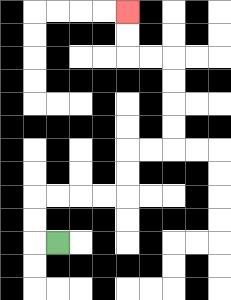{'start': '[2, 10]', 'end': '[5, 0]', 'path_directions': 'L,U,U,R,R,R,R,U,U,R,R,U,U,U,U,L,L,U,U', 'path_coordinates': '[[2, 10], [1, 10], [1, 9], [1, 8], [2, 8], [3, 8], [4, 8], [5, 8], [5, 7], [5, 6], [6, 6], [7, 6], [7, 5], [7, 4], [7, 3], [7, 2], [6, 2], [5, 2], [5, 1], [5, 0]]'}